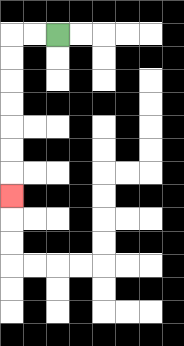{'start': '[2, 1]', 'end': '[0, 8]', 'path_directions': 'L,L,D,D,D,D,D,D,D', 'path_coordinates': '[[2, 1], [1, 1], [0, 1], [0, 2], [0, 3], [0, 4], [0, 5], [0, 6], [0, 7], [0, 8]]'}